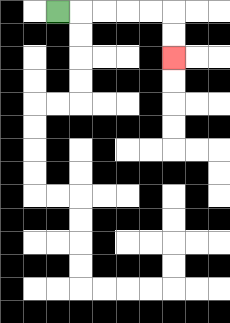{'start': '[2, 0]', 'end': '[7, 2]', 'path_directions': 'R,R,R,R,R,D,D', 'path_coordinates': '[[2, 0], [3, 0], [4, 0], [5, 0], [6, 0], [7, 0], [7, 1], [7, 2]]'}